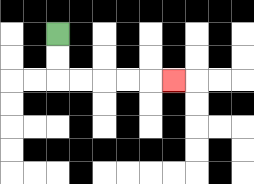{'start': '[2, 1]', 'end': '[7, 3]', 'path_directions': 'D,D,R,R,R,R,R', 'path_coordinates': '[[2, 1], [2, 2], [2, 3], [3, 3], [4, 3], [5, 3], [6, 3], [7, 3]]'}